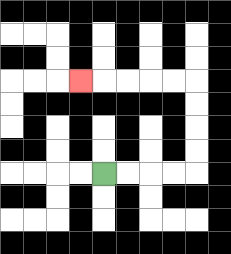{'start': '[4, 7]', 'end': '[3, 3]', 'path_directions': 'R,R,R,R,U,U,U,U,L,L,L,L,L', 'path_coordinates': '[[4, 7], [5, 7], [6, 7], [7, 7], [8, 7], [8, 6], [8, 5], [8, 4], [8, 3], [7, 3], [6, 3], [5, 3], [4, 3], [3, 3]]'}